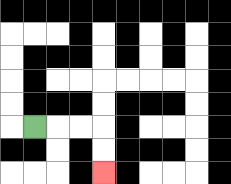{'start': '[1, 5]', 'end': '[4, 7]', 'path_directions': 'R,R,R,D,D', 'path_coordinates': '[[1, 5], [2, 5], [3, 5], [4, 5], [4, 6], [4, 7]]'}